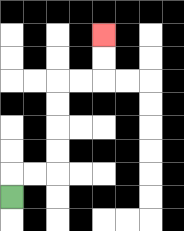{'start': '[0, 8]', 'end': '[4, 1]', 'path_directions': 'U,R,R,U,U,U,U,R,R,U,U', 'path_coordinates': '[[0, 8], [0, 7], [1, 7], [2, 7], [2, 6], [2, 5], [2, 4], [2, 3], [3, 3], [4, 3], [4, 2], [4, 1]]'}